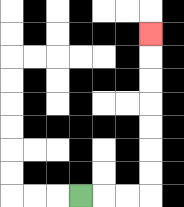{'start': '[3, 8]', 'end': '[6, 1]', 'path_directions': 'R,R,R,U,U,U,U,U,U,U', 'path_coordinates': '[[3, 8], [4, 8], [5, 8], [6, 8], [6, 7], [6, 6], [6, 5], [6, 4], [6, 3], [6, 2], [6, 1]]'}